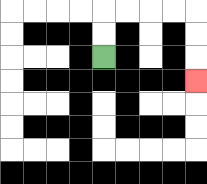{'start': '[4, 2]', 'end': '[8, 3]', 'path_directions': 'U,U,R,R,R,R,D,D,D', 'path_coordinates': '[[4, 2], [4, 1], [4, 0], [5, 0], [6, 0], [7, 0], [8, 0], [8, 1], [8, 2], [8, 3]]'}